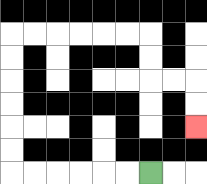{'start': '[6, 7]', 'end': '[8, 5]', 'path_directions': 'L,L,L,L,L,L,U,U,U,U,U,U,R,R,R,R,R,R,D,D,R,R,D,D', 'path_coordinates': '[[6, 7], [5, 7], [4, 7], [3, 7], [2, 7], [1, 7], [0, 7], [0, 6], [0, 5], [0, 4], [0, 3], [0, 2], [0, 1], [1, 1], [2, 1], [3, 1], [4, 1], [5, 1], [6, 1], [6, 2], [6, 3], [7, 3], [8, 3], [8, 4], [8, 5]]'}